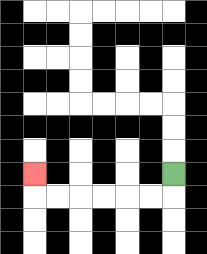{'start': '[7, 7]', 'end': '[1, 7]', 'path_directions': 'D,L,L,L,L,L,L,U', 'path_coordinates': '[[7, 7], [7, 8], [6, 8], [5, 8], [4, 8], [3, 8], [2, 8], [1, 8], [1, 7]]'}